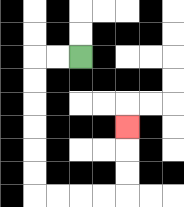{'start': '[3, 2]', 'end': '[5, 5]', 'path_directions': 'L,L,D,D,D,D,D,D,R,R,R,R,U,U,U', 'path_coordinates': '[[3, 2], [2, 2], [1, 2], [1, 3], [1, 4], [1, 5], [1, 6], [1, 7], [1, 8], [2, 8], [3, 8], [4, 8], [5, 8], [5, 7], [5, 6], [5, 5]]'}